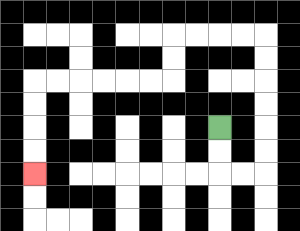{'start': '[9, 5]', 'end': '[1, 7]', 'path_directions': 'D,D,R,R,U,U,U,U,U,U,L,L,L,L,D,D,L,L,L,L,L,L,D,D,D,D', 'path_coordinates': '[[9, 5], [9, 6], [9, 7], [10, 7], [11, 7], [11, 6], [11, 5], [11, 4], [11, 3], [11, 2], [11, 1], [10, 1], [9, 1], [8, 1], [7, 1], [7, 2], [7, 3], [6, 3], [5, 3], [4, 3], [3, 3], [2, 3], [1, 3], [1, 4], [1, 5], [1, 6], [1, 7]]'}